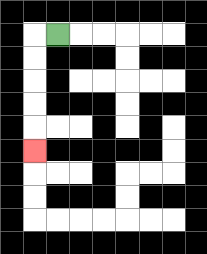{'start': '[2, 1]', 'end': '[1, 6]', 'path_directions': 'L,D,D,D,D,D', 'path_coordinates': '[[2, 1], [1, 1], [1, 2], [1, 3], [1, 4], [1, 5], [1, 6]]'}